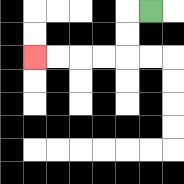{'start': '[6, 0]', 'end': '[1, 2]', 'path_directions': 'L,D,D,L,L,L,L', 'path_coordinates': '[[6, 0], [5, 0], [5, 1], [5, 2], [4, 2], [3, 2], [2, 2], [1, 2]]'}